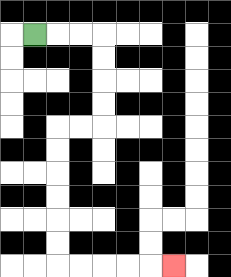{'start': '[1, 1]', 'end': '[7, 11]', 'path_directions': 'R,R,R,D,D,D,D,L,L,D,D,D,D,D,D,R,R,R,R,R', 'path_coordinates': '[[1, 1], [2, 1], [3, 1], [4, 1], [4, 2], [4, 3], [4, 4], [4, 5], [3, 5], [2, 5], [2, 6], [2, 7], [2, 8], [2, 9], [2, 10], [2, 11], [3, 11], [4, 11], [5, 11], [6, 11], [7, 11]]'}